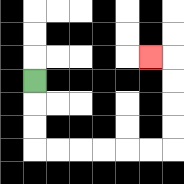{'start': '[1, 3]', 'end': '[6, 2]', 'path_directions': 'D,D,D,R,R,R,R,R,R,U,U,U,U,L', 'path_coordinates': '[[1, 3], [1, 4], [1, 5], [1, 6], [2, 6], [3, 6], [4, 6], [5, 6], [6, 6], [7, 6], [7, 5], [7, 4], [7, 3], [7, 2], [6, 2]]'}